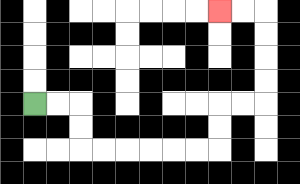{'start': '[1, 4]', 'end': '[9, 0]', 'path_directions': 'R,R,D,D,R,R,R,R,R,R,U,U,R,R,U,U,U,U,L,L', 'path_coordinates': '[[1, 4], [2, 4], [3, 4], [3, 5], [3, 6], [4, 6], [5, 6], [6, 6], [7, 6], [8, 6], [9, 6], [9, 5], [9, 4], [10, 4], [11, 4], [11, 3], [11, 2], [11, 1], [11, 0], [10, 0], [9, 0]]'}